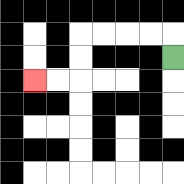{'start': '[7, 2]', 'end': '[1, 3]', 'path_directions': 'U,L,L,L,L,D,D,L,L', 'path_coordinates': '[[7, 2], [7, 1], [6, 1], [5, 1], [4, 1], [3, 1], [3, 2], [3, 3], [2, 3], [1, 3]]'}